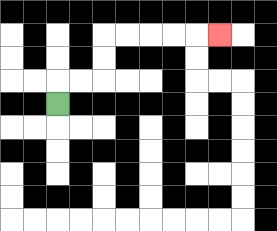{'start': '[2, 4]', 'end': '[9, 1]', 'path_directions': 'U,R,R,U,U,R,R,R,R,R', 'path_coordinates': '[[2, 4], [2, 3], [3, 3], [4, 3], [4, 2], [4, 1], [5, 1], [6, 1], [7, 1], [8, 1], [9, 1]]'}